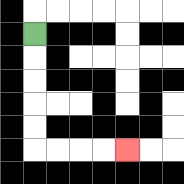{'start': '[1, 1]', 'end': '[5, 6]', 'path_directions': 'D,D,D,D,D,R,R,R,R', 'path_coordinates': '[[1, 1], [1, 2], [1, 3], [1, 4], [1, 5], [1, 6], [2, 6], [3, 6], [4, 6], [5, 6]]'}